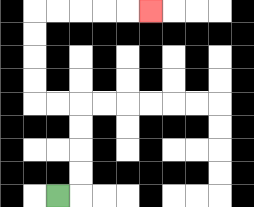{'start': '[2, 8]', 'end': '[6, 0]', 'path_directions': 'R,U,U,U,U,L,L,U,U,U,U,R,R,R,R,R', 'path_coordinates': '[[2, 8], [3, 8], [3, 7], [3, 6], [3, 5], [3, 4], [2, 4], [1, 4], [1, 3], [1, 2], [1, 1], [1, 0], [2, 0], [3, 0], [4, 0], [5, 0], [6, 0]]'}